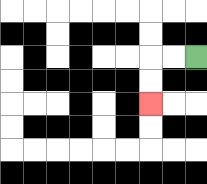{'start': '[8, 2]', 'end': '[6, 4]', 'path_directions': 'L,L,D,D', 'path_coordinates': '[[8, 2], [7, 2], [6, 2], [6, 3], [6, 4]]'}